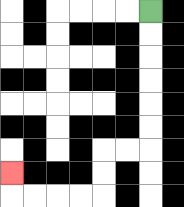{'start': '[6, 0]', 'end': '[0, 7]', 'path_directions': 'D,D,D,D,D,D,L,L,D,D,L,L,L,L,U', 'path_coordinates': '[[6, 0], [6, 1], [6, 2], [6, 3], [6, 4], [6, 5], [6, 6], [5, 6], [4, 6], [4, 7], [4, 8], [3, 8], [2, 8], [1, 8], [0, 8], [0, 7]]'}